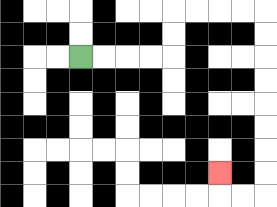{'start': '[3, 2]', 'end': '[9, 7]', 'path_directions': 'R,R,R,R,U,U,R,R,R,R,D,D,D,D,D,D,D,D,L,L,U', 'path_coordinates': '[[3, 2], [4, 2], [5, 2], [6, 2], [7, 2], [7, 1], [7, 0], [8, 0], [9, 0], [10, 0], [11, 0], [11, 1], [11, 2], [11, 3], [11, 4], [11, 5], [11, 6], [11, 7], [11, 8], [10, 8], [9, 8], [9, 7]]'}